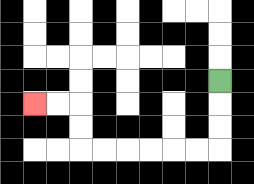{'start': '[9, 3]', 'end': '[1, 4]', 'path_directions': 'D,D,D,L,L,L,L,L,L,U,U,L,L', 'path_coordinates': '[[9, 3], [9, 4], [9, 5], [9, 6], [8, 6], [7, 6], [6, 6], [5, 6], [4, 6], [3, 6], [3, 5], [3, 4], [2, 4], [1, 4]]'}